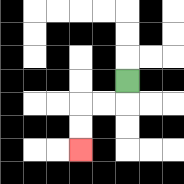{'start': '[5, 3]', 'end': '[3, 6]', 'path_directions': 'D,L,L,D,D', 'path_coordinates': '[[5, 3], [5, 4], [4, 4], [3, 4], [3, 5], [3, 6]]'}